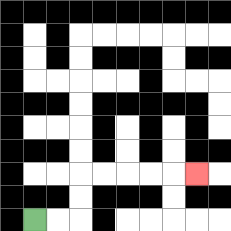{'start': '[1, 9]', 'end': '[8, 7]', 'path_directions': 'R,R,U,U,R,R,R,R,R', 'path_coordinates': '[[1, 9], [2, 9], [3, 9], [3, 8], [3, 7], [4, 7], [5, 7], [6, 7], [7, 7], [8, 7]]'}